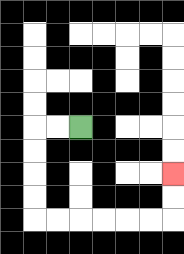{'start': '[3, 5]', 'end': '[7, 7]', 'path_directions': 'L,L,D,D,D,D,R,R,R,R,R,R,U,U', 'path_coordinates': '[[3, 5], [2, 5], [1, 5], [1, 6], [1, 7], [1, 8], [1, 9], [2, 9], [3, 9], [4, 9], [5, 9], [6, 9], [7, 9], [7, 8], [7, 7]]'}